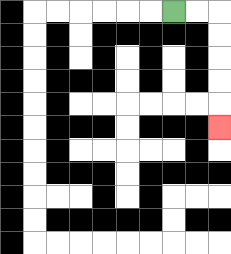{'start': '[7, 0]', 'end': '[9, 5]', 'path_directions': 'R,R,D,D,D,D,D', 'path_coordinates': '[[7, 0], [8, 0], [9, 0], [9, 1], [9, 2], [9, 3], [9, 4], [9, 5]]'}